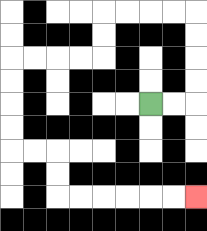{'start': '[6, 4]', 'end': '[8, 8]', 'path_directions': 'R,R,U,U,U,U,L,L,L,L,D,D,L,L,L,L,D,D,D,D,R,R,D,D,R,R,R,R,R,R', 'path_coordinates': '[[6, 4], [7, 4], [8, 4], [8, 3], [8, 2], [8, 1], [8, 0], [7, 0], [6, 0], [5, 0], [4, 0], [4, 1], [4, 2], [3, 2], [2, 2], [1, 2], [0, 2], [0, 3], [0, 4], [0, 5], [0, 6], [1, 6], [2, 6], [2, 7], [2, 8], [3, 8], [4, 8], [5, 8], [6, 8], [7, 8], [8, 8]]'}